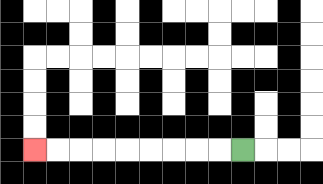{'start': '[10, 6]', 'end': '[1, 6]', 'path_directions': 'L,L,L,L,L,L,L,L,L', 'path_coordinates': '[[10, 6], [9, 6], [8, 6], [7, 6], [6, 6], [5, 6], [4, 6], [3, 6], [2, 6], [1, 6]]'}